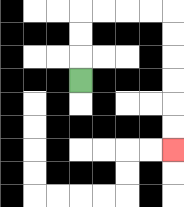{'start': '[3, 3]', 'end': '[7, 6]', 'path_directions': 'U,U,U,R,R,R,R,D,D,D,D,D,D', 'path_coordinates': '[[3, 3], [3, 2], [3, 1], [3, 0], [4, 0], [5, 0], [6, 0], [7, 0], [7, 1], [7, 2], [7, 3], [7, 4], [7, 5], [7, 6]]'}